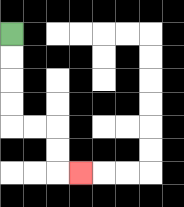{'start': '[0, 1]', 'end': '[3, 7]', 'path_directions': 'D,D,D,D,R,R,D,D,R', 'path_coordinates': '[[0, 1], [0, 2], [0, 3], [0, 4], [0, 5], [1, 5], [2, 5], [2, 6], [2, 7], [3, 7]]'}